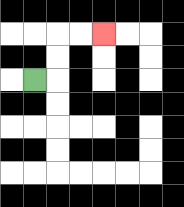{'start': '[1, 3]', 'end': '[4, 1]', 'path_directions': 'R,U,U,R,R', 'path_coordinates': '[[1, 3], [2, 3], [2, 2], [2, 1], [3, 1], [4, 1]]'}